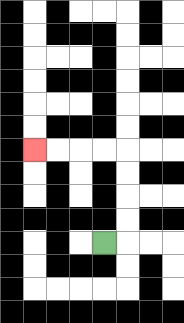{'start': '[4, 10]', 'end': '[1, 6]', 'path_directions': 'R,U,U,U,U,L,L,L,L', 'path_coordinates': '[[4, 10], [5, 10], [5, 9], [5, 8], [5, 7], [5, 6], [4, 6], [3, 6], [2, 6], [1, 6]]'}